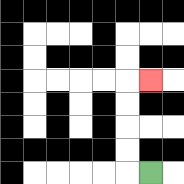{'start': '[6, 7]', 'end': '[6, 3]', 'path_directions': 'L,U,U,U,U,R', 'path_coordinates': '[[6, 7], [5, 7], [5, 6], [5, 5], [5, 4], [5, 3], [6, 3]]'}